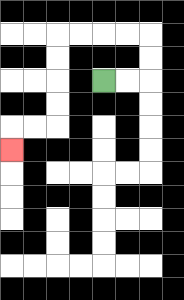{'start': '[4, 3]', 'end': '[0, 6]', 'path_directions': 'R,R,U,U,L,L,L,L,D,D,D,D,L,L,D', 'path_coordinates': '[[4, 3], [5, 3], [6, 3], [6, 2], [6, 1], [5, 1], [4, 1], [3, 1], [2, 1], [2, 2], [2, 3], [2, 4], [2, 5], [1, 5], [0, 5], [0, 6]]'}